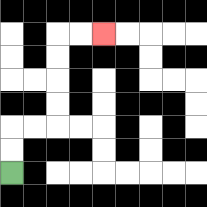{'start': '[0, 7]', 'end': '[4, 1]', 'path_directions': 'U,U,R,R,U,U,U,U,R,R', 'path_coordinates': '[[0, 7], [0, 6], [0, 5], [1, 5], [2, 5], [2, 4], [2, 3], [2, 2], [2, 1], [3, 1], [4, 1]]'}